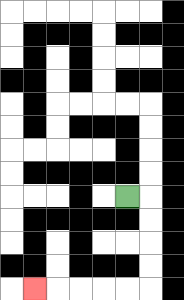{'start': '[5, 8]', 'end': '[1, 12]', 'path_directions': 'R,D,D,D,D,L,L,L,L,L', 'path_coordinates': '[[5, 8], [6, 8], [6, 9], [6, 10], [6, 11], [6, 12], [5, 12], [4, 12], [3, 12], [2, 12], [1, 12]]'}